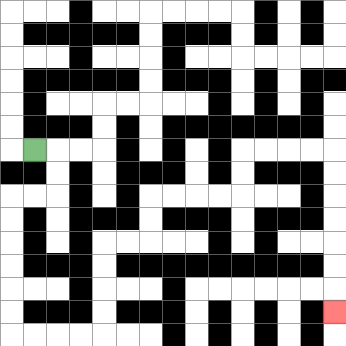{'start': '[1, 6]', 'end': '[14, 13]', 'path_directions': 'R,D,D,L,L,D,D,D,D,D,D,R,R,R,R,U,U,U,U,R,R,U,U,R,R,R,R,U,U,R,R,R,R,D,D,D,D,D,D,D', 'path_coordinates': '[[1, 6], [2, 6], [2, 7], [2, 8], [1, 8], [0, 8], [0, 9], [0, 10], [0, 11], [0, 12], [0, 13], [0, 14], [1, 14], [2, 14], [3, 14], [4, 14], [4, 13], [4, 12], [4, 11], [4, 10], [5, 10], [6, 10], [6, 9], [6, 8], [7, 8], [8, 8], [9, 8], [10, 8], [10, 7], [10, 6], [11, 6], [12, 6], [13, 6], [14, 6], [14, 7], [14, 8], [14, 9], [14, 10], [14, 11], [14, 12], [14, 13]]'}